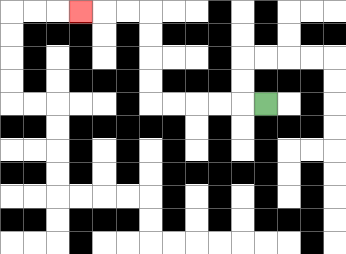{'start': '[11, 4]', 'end': '[3, 0]', 'path_directions': 'L,L,L,L,L,U,U,U,U,L,L,L', 'path_coordinates': '[[11, 4], [10, 4], [9, 4], [8, 4], [7, 4], [6, 4], [6, 3], [6, 2], [6, 1], [6, 0], [5, 0], [4, 0], [3, 0]]'}